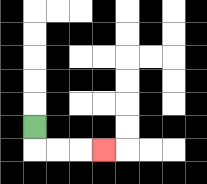{'start': '[1, 5]', 'end': '[4, 6]', 'path_directions': 'D,R,R,R', 'path_coordinates': '[[1, 5], [1, 6], [2, 6], [3, 6], [4, 6]]'}